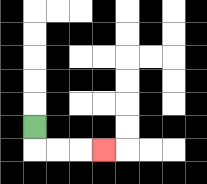{'start': '[1, 5]', 'end': '[4, 6]', 'path_directions': 'D,R,R,R', 'path_coordinates': '[[1, 5], [1, 6], [2, 6], [3, 6], [4, 6]]'}